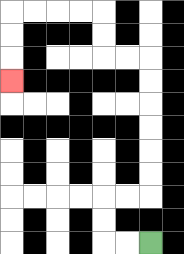{'start': '[6, 10]', 'end': '[0, 3]', 'path_directions': 'L,L,U,U,R,R,U,U,U,U,U,U,L,L,U,U,L,L,L,L,D,D,D', 'path_coordinates': '[[6, 10], [5, 10], [4, 10], [4, 9], [4, 8], [5, 8], [6, 8], [6, 7], [6, 6], [6, 5], [6, 4], [6, 3], [6, 2], [5, 2], [4, 2], [4, 1], [4, 0], [3, 0], [2, 0], [1, 0], [0, 0], [0, 1], [0, 2], [0, 3]]'}